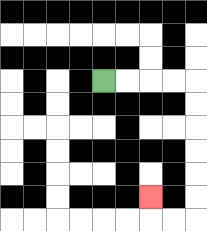{'start': '[4, 3]', 'end': '[6, 8]', 'path_directions': 'R,R,R,R,D,D,D,D,D,D,L,L,U', 'path_coordinates': '[[4, 3], [5, 3], [6, 3], [7, 3], [8, 3], [8, 4], [8, 5], [8, 6], [8, 7], [8, 8], [8, 9], [7, 9], [6, 9], [6, 8]]'}